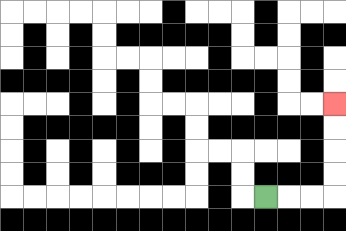{'start': '[11, 8]', 'end': '[14, 4]', 'path_directions': 'R,R,R,U,U,U,U', 'path_coordinates': '[[11, 8], [12, 8], [13, 8], [14, 8], [14, 7], [14, 6], [14, 5], [14, 4]]'}